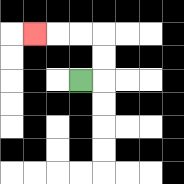{'start': '[3, 3]', 'end': '[1, 1]', 'path_directions': 'R,U,U,L,L,L', 'path_coordinates': '[[3, 3], [4, 3], [4, 2], [4, 1], [3, 1], [2, 1], [1, 1]]'}